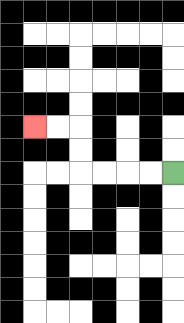{'start': '[7, 7]', 'end': '[1, 5]', 'path_directions': 'L,L,L,L,U,U,L,L', 'path_coordinates': '[[7, 7], [6, 7], [5, 7], [4, 7], [3, 7], [3, 6], [3, 5], [2, 5], [1, 5]]'}